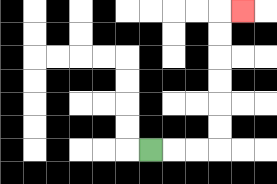{'start': '[6, 6]', 'end': '[10, 0]', 'path_directions': 'R,R,R,U,U,U,U,U,U,R', 'path_coordinates': '[[6, 6], [7, 6], [8, 6], [9, 6], [9, 5], [9, 4], [9, 3], [9, 2], [9, 1], [9, 0], [10, 0]]'}